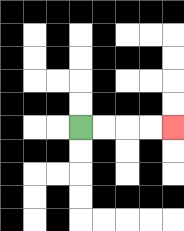{'start': '[3, 5]', 'end': '[7, 5]', 'path_directions': 'R,R,R,R', 'path_coordinates': '[[3, 5], [4, 5], [5, 5], [6, 5], [7, 5]]'}